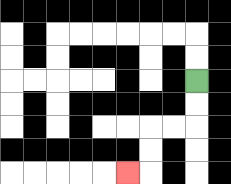{'start': '[8, 3]', 'end': '[5, 7]', 'path_directions': 'D,D,L,L,D,D,L', 'path_coordinates': '[[8, 3], [8, 4], [8, 5], [7, 5], [6, 5], [6, 6], [6, 7], [5, 7]]'}